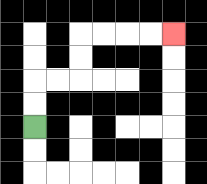{'start': '[1, 5]', 'end': '[7, 1]', 'path_directions': 'U,U,R,R,U,U,R,R,R,R', 'path_coordinates': '[[1, 5], [1, 4], [1, 3], [2, 3], [3, 3], [3, 2], [3, 1], [4, 1], [5, 1], [6, 1], [7, 1]]'}